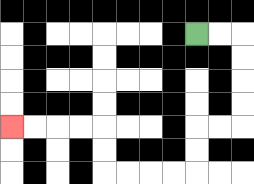{'start': '[8, 1]', 'end': '[0, 5]', 'path_directions': 'R,R,D,D,D,D,L,L,D,D,L,L,L,L,U,U,L,L,L,L', 'path_coordinates': '[[8, 1], [9, 1], [10, 1], [10, 2], [10, 3], [10, 4], [10, 5], [9, 5], [8, 5], [8, 6], [8, 7], [7, 7], [6, 7], [5, 7], [4, 7], [4, 6], [4, 5], [3, 5], [2, 5], [1, 5], [0, 5]]'}